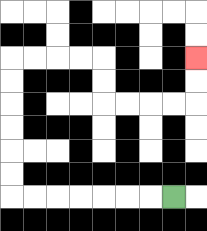{'start': '[7, 8]', 'end': '[8, 2]', 'path_directions': 'L,L,L,L,L,L,L,U,U,U,U,U,U,R,R,R,R,D,D,R,R,R,R,U,U', 'path_coordinates': '[[7, 8], [6, 8], [5, 8], [4, 8], [3, 8], [2, 8], [1, 8], [0, 8], [0, 7], [0, 6], [0, 5], [0, 4], [0, 3], [0, 2], [1, 2], [2, 2], [3, 2], [4, 2], [4, 3], [4, 4], [5, 4], [6, 4], [7, 4], [8, 4], [8, 3], [8, 2]]'}